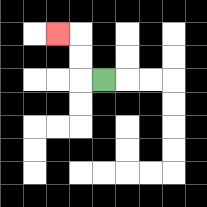{'start': '[4, 3]', 'end': '[2, 1]', 'path_directions': 'L,U,U,L', 'path_coordinates': '[[4, 3], [3, 3], [3, 2], [3, 1], [2, 1]]'}